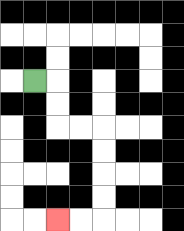{'start': '[1, 3]', 'end': '[2, 9]', 'path_directions': 'R,D,D,R,R,D,D,D,D,L,L', 'path_coordinates': '[[1, 3], [2, 3], [2, 4], [2, 5], [3, 5], [4, 5], [4, 6], [4, 7], [4, 8], [4, 9], [3, 9], [2, 9]]'}